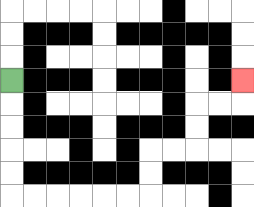{'start': '[0, 3]', 'end': '[10, 3]', 'path_directions': 'D,D,D,D,D,R,R,R,R,R,R,U,U,R,R,U,U,R,R,U', 'path_coordinates': '[[0, 3], [0, 4], [0, 5], [0, 6], [0, 7], [0, 8], [1, 8], [2, 8], [3, 8], [4, 8], [5, 8], [6, 8], [6, 7], [6, 6], [7, 6], [8, 6], [8, 5], [8, 4], [9, 4], [10, 4], [10, 3]]'}